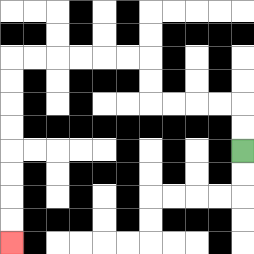{'start': '[10, 6]', 'end': '[0, 10]', 'path_directions': 'U,U,L,L,L,L,U,U,L,L,L,L,L,L,D,D,D,D,D,D,D,D', 'path_coordinates': '[[10, 6], [10, 5], [10, 4], [9, 4], [8, 4], [7, 4], [6, 4], [6, 3], [6, 2], [5, 2], [4, 2], [3, 2], [2, 2], [1, 2], [0, 2], [0, 3], [0, 4], [0, 5], [0, 6], [0, 7], [0, 8], [0, 9], [0, 10]]'}